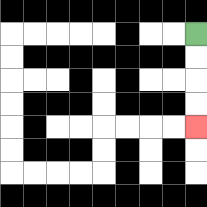{'start': '[8, 1]', 'end': '[8, 5]', 'path_directions': 'D,D,D,D', 'path_coordinates': '[[8, 1], [8, 2], [8, 3], [8, 4], [8, 5]]'}